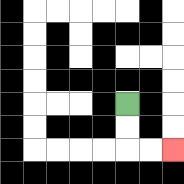{'start': '[5, 4]', 'end': '[7, 6]', 'path_directions': 'D,D,R,R', 'path_coordinates': '[[5, 4], [5, 5], [5, 6], [6, 6], [7, 6]]'}